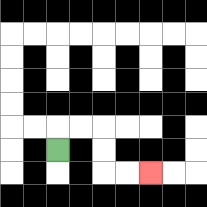{'start': '[2, 6]', 'end': '[6, 7]', 'path_directions': 'U,R,R,D,D,R,R', 'path_coordinates': '[[2, 6], [2, 5], [3, 5], [4, 5], [4, 6], [4, 7], [5, 7], [6, 7]]'}